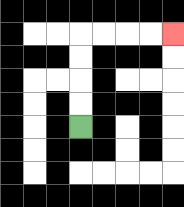{'start': '[3, 5]', 'end': '[7, 1]', 'path_directions': 'U,U,U,U,R,R,R,R', 'path_coordinates': '[[3, 5], [3, 4], [3, 3], [3, 2], [3, 1], [4, 1], [5, 1], [6, 1], [7, 1]]'}